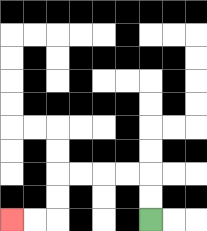{'start': '[6, 9]', 'end': '[0, 9]', 'path_directions': 'U,U,L,L,L,L,D,D,L,L', 'path_coordinates': '[[6, 9], [6, 8], [6, 7], [5, 7], [4, 7], [3, 7], [2, 7], [2, 8], [2, 9], [1, 9], [0, 9]]'}